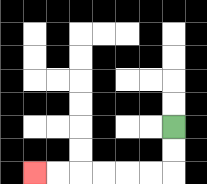{'start': '[7, 5]', 'end': '[1, 7]', 'path_directions': 'D,D,L,L,L,L,L,L', 'path_coordinates': '[[7, 5], [7, 6], [7, 7], [6, 7], [5, 7], [4, 7], [3, 7], [2, 7], [1, 7]]'}